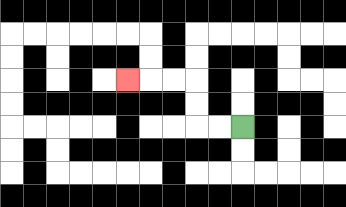{'start': '[10, 5]', 'end': '[5, 3]', 'path_directions': 'L,L,U,U,L,L,L', 'path_coordinates': '[[10, 5], [9, 5], [8, 5], [8, 4], [8, 3], [7, 3], [6, 3], [5, 3]]'}